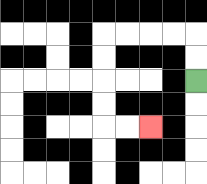{'start': '[8, 3]', 'end': '[6, 5]', 'path_directions': 'U,U,L,L,L,L,D,D,D,D,R,R', 'path_coordinates': '[[8, 3], [8, 2], [8, 1], [7, 1], [6, 1], [5, 1], [4, 1], [4, 2], [4, 3], [4, 4], [4, 5], [5, 5], [6, 5]]'}